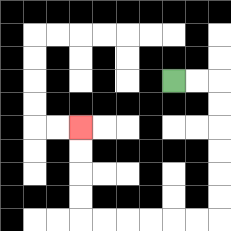{'start': '[7, 3]', 'end': '[3, 5]', 'path_directions': 'R,R,D,D,D,D,D,D,L,L,L,L,L,L,U,U,U,U', 'path_coordinates': '[[7, 3], [8, 3], [9, 3], [9, 4], [9, 5], [9, 6], [9, 7], [9, 8], [9, 9], [8, 9], [7, 9], [6, 9], [5, 9], [4, 9], [3, 9], [3, 8], [3, 7], [3, 6], [3, 5]]'}